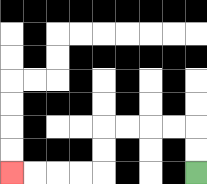{'start': '[8, 7]', 'end': '[0, 7]', 'path_directions': 'U,U,L,L,L,L,D,D,L,L,L,L', 'path_coordinates': '[[8, 7], [8, 6], [8, 5], [7, 5], [6, 5], [5, 5], [4, 5], [4, 6], [4, 7], [3, 7], [2, 7], [1, 7], [0, 7]]'}